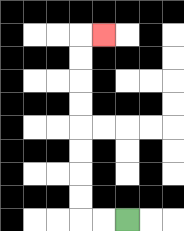{'start': '[5, 9]', 'end': '[4, 1]', 'path_directions': 'L,L,U,U,U,U,U,U,U,U,R', 'path_coordinates': '[[5, 9], [4, 9], [3, 9], [3, 8], [3, 7], [3, 6], [3, 5], [3, 4], [3, 3], [3, 2], [3, 1], [4, 1]]'}